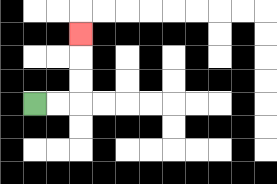{'start': '[1, 4]', 'end': '[3, 1]', 'path_directions': 'R,R,U,U,U', 'path_coordinates': '[[1, 4], [2, 4], [3, 4], [3, 3], [3, 2], [3, 1]]'}